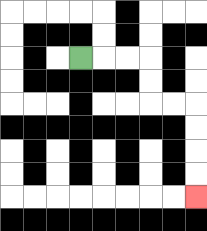{'start': '[3, 2]', 'end': '[8, 8]', 'path_directions': 'R,R,R,D,D,R,R,D,D,D,D', 'path_coordinates': '[[3, 2], [4, 2], [5, 2], [6, 2], [6, 3], [6, 4], [7, 4], [8, 4], [8, 5], [8, 6], [8, 7], [8, 8]]'}